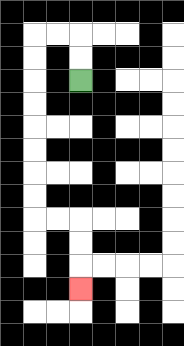{'start': '[3, 3]', 'end': '[3, 12]', 'path_directions': 'U,U,L,L,D,D,D,D,D,D,D,D,R,R,D,D,D', 'path_coordinates': '[[3, 3], [3, 2], [3, 1], [2, 1], [1, 1], [1, 2], [1, 3], [1, 4], [1, 5], [1, 6], [1, 7], [1, 8], [1, 9], [2, 9], [3, 9], [3, 10], [3, 11], [3, 12]]'}